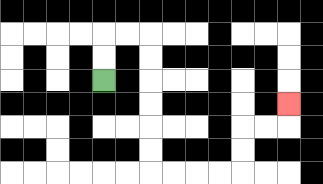{'start': '[4, 3]', 'end': '[12, 4]', 'path_directions': 'U,U,R,R,D,D,D,D,D,D,R,R,R,R,U,U,R,R,U', 'path_coordinates': '[[4, 3], [4, 2], [4, 1], [5, 1], [6, 1], [6, 2], [6, 3], [6, 4], [6, 5], [6, 6], [6, 7], [7, 7], [8, 7], [9, 7], [10, 7], [10, 6], [10, 5], [11, 5], [12, 5], [12, 4]]'}